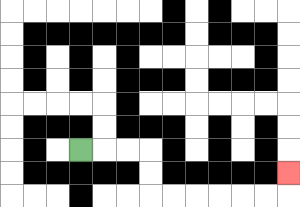{'start': '[3, 6]', 'end': '[12, 7]', 'path_directions': 'R,R,R,D,D,R,R,R,R,R,R,U', 'path_coordinates': '[[3, 6], [4, 6], [5, 6], [6, 6], [6, 7], [6, 8], [7, 8], [8, 8], [9, 8], [10, 8], [11, 8], [12, 8], [12, 7]]'}